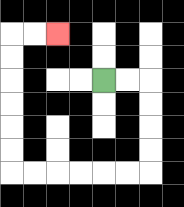{'start': '[4, 3]', 'end': '[2, 1]', 'path_directions': 'R,R,D,D,D,D,L,L,L,L,L,L,U,U,U,U,U,U,R,R', 'path_coordinates': '[[4, 3], [5, 3], [6, 3], [6, 4], [6, 5], [6, 6], [6, 7], [5, 7], [4, 7], [3, 7], [2, 7], [1, 7], [0, 7], [0, 6], [0, 5], [0, 4], [0, 3], [0, 2], [0, 1], [1, 1], [2, 1]]'}